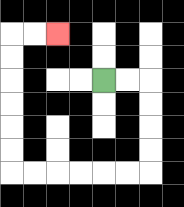{'start': '[4, 3]', 'end': '[2, 1]', 'path_directions': 'R,R,D,D,D,D,L,L,L,L,L,L,U,U,U,U,U,U,R,R', 'path_coordinates': '[[4, 3], [5, 3], [6, 3], [6, 4], [6, 5], [6, 6], [6, 7], [5, 7], [4, 7], [3, 7], [2, 7], [1, 7], [0, 7], [0, 6], [0, 5], [0, 4], [0, 3], [0, 2], [0, 1], [1, 1], [2, 1]]'}